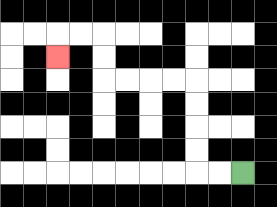{'start': '[10, 7]', 'end': '[2, 2]', 'path_directions': 'L,L,U,U,U,U,L,L,L,L,U,U,L,L,D', 'path_coordinates': '[[10, 7], [9, 7], [8, 7], [8, 6], [8, 5], [8, 4], [8, 3], [7, 3], [6, 3], [5, 3], [4, 3], [4, 2], [4, 1], [3, 1], [2, 1], [2, 2]]'}